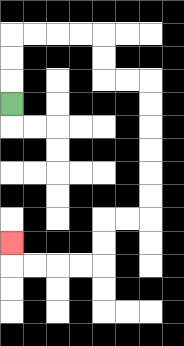{'start': '[0, 4]', 'end': '[0, 10]', 'path_directions': 'U,U,U,R,R,R,R,D,D,R,R,D,D,D,D,D,D,L,L,D,D,L,L,L,L,U', 'path_coordinates': '[[0, 4], [0, 3], [0, 2], [0, 1], [1, 1], [2, 1], [3, 1], [4, 1], [4, 2], [4, 3], [5, 3], [6, 3], [6, 4], [6, 5], [6, 6], [6, 7], [6, 8], [6, 9], [5, 9], [4, 9], [4, 10], [4, 11], [3, 11], [2, 11], [1, 11], [0, 11], [0, 10]]'}